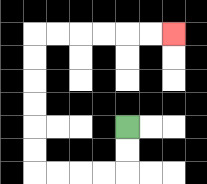{'start': '[5, 5]', 'end': '[7, 1]', 'path_directions': 'D,D,L,L,L,L,U,U,U,U,U,U,R,R,R,R,R,R', 'path_coordinates': '[[5, 5], [5, 6], [5, 7], [4, 7], [3, 7], [2, 7], [1, 7], [1, 6], [1, 5], [1, 4], [1, 3], [1, 2], [1, 1], [2, 1], [3, 1], [4, 1], [5, 1], [6, 1], [7, 1]]'}